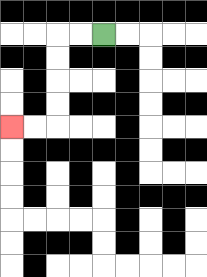{'start': '[4, 1]', 'end': '[0, 5]', 'path_directions': 'L,L,D,D,D,D,L,L', 'path_coordinates': '[[4, 1], [3, 1], [2, 1], [2, 2], [2, 3], [2, 4], [2, 5], [1, 5], [0, 5]]'}